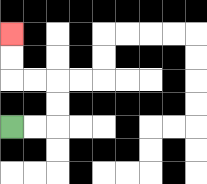{'start': '[0, 5]', 'end': '[0, 1]', 'path_directions': 'R,R,U,U,L,L,U,U', 'path_coordinates': '[[0, 5], [1, 5], [2, 5], [2, 4], [2, 3], [1, 3], [0, 3], [0, 2], [0, 1]]'}